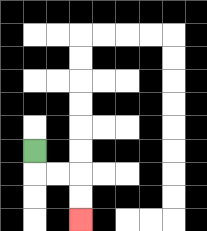{'start': '[1, 6]', 'end': '[3, 9]', 'path_directions': 'D,R,R,D,D', 'path_coordinates': '[[1, 6], [1, 7], [2, 7], [3, 7], [3, 8], [3, 9]]'}